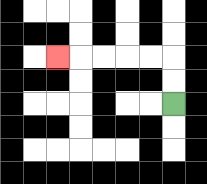{'start': '[7, 4]', 'end': '[2, 2]', 'path_directions': 'U,U,L,L,L,L,L', 'path_coordinates': '[[7, 4], [7, 3], [7, 2], [6, 2], [5, 2], [4, 2], [3, 2], [2, 2]]'}